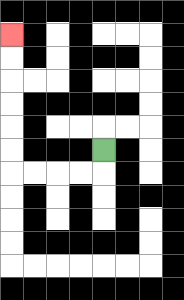{'start': '[4, 6]', 'end': '[0, 1]', 'path_directions': 'D,L,L,L,L,U,U,U,U,U,U', 'path_coordinates': '[[4, 6], [4, 7], [3, 7], [2, 7], [1, 7], [0, 7], [0, 6], [0, 5], [0, 4], [0, 3], [0, 2], [0, 1]]'}